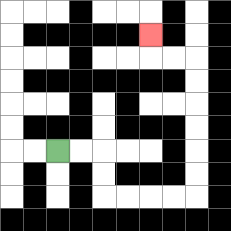{'start': '[2, 6]', 'end': '[6, 1]', 'path_directions': 'R,R,D,D,R,R,R,R,U,U,U,U,U,U,L,L,U', 'path_coordinates': '[[2, 6], [3, 6], [4, 6], [4, 7], [4, 8], [5, 8], [6, 8], [7, 8], [8, 8], [8, 7], [8, 6], [8, 5], [8, 4], [8, 3], [8, 2], [7, 2], [6, 2], [6, 1]]'}